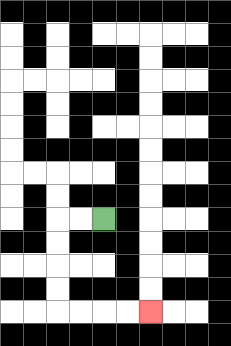{'start': '[4, 9]', 'end': '[6, 13]', 'path_directions': 'L,L,D,D,D,D,R,R,R,R', 'path_coordinates': '[[4, 9], [3, 9], [2, 9], [2, 10], [2, 11], [2, 12], [2, 13], [3, 13], [4, 13], [5, 13], [6, 13]]'}